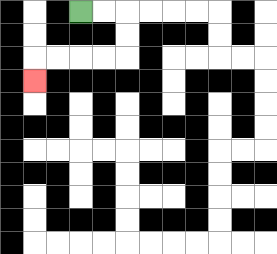{'start': '[3, 0]', 'end': '[1, 3]', 'path_directions': 'R,R,D,D,L,L,L,L,D', 'path_coordinates': '[[3, 0], [4, 0], [5, 0], [5, 1], [5, 2], [4, 2], [3, 2], [2, 2], [1, 2], [1, 3]]'}